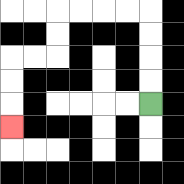{'start': '[6, 4]', 'end': '[0, 5]', 'path_directions': 'U,U,U,U,L,L,L,L,D,D,L,L,D,D,D', 'path_coordinates': '[[6, 4], [6, 3], [6, 2], [6, 1], [6, 0], [5, 0], [4, 0], [3, 0], [2, 0], [2, 1], [2, 2], [1, 2], [0, 2], [0, 3], [0, 4], [0, 5]]'}